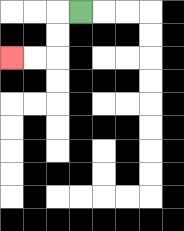{'start': '[3, 0]', 'end': '[0, 2]', 'path_directions': 'L,D,D,L,L', 'path_coordinates': '[[3, 0], [2, 0], [2, 1], [2, 2], [1, 2], [0, 2]]'}